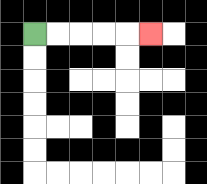{'start': '[1, 1]', 'end': '[6, 1]', 'path_directions': 'R,R,R,R,R', 'path_coordinates': '[[1, 1], [2, 1], [3, 1], [4, 1], [5, 1], [6, 1]]'}